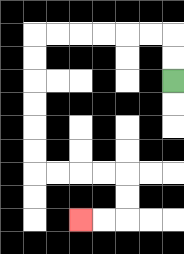{'start': '[7, 3]', 'end': '[3, 9]', 'path_directions': 'U,U,L,L,L,L,L,L,D,D,D,D,D,D,R,R,R,R,D,D,L,L', 'path_coordinates': '[[7, 3], [7, 2], [7, 1], [6, 1], [5, 1], [4, 1], [3, 1], [2, 1], [1, 1], [1, 2], [1, 3], [1, 4], [1, 5], [1, 6], [1, 7], [2, 7], [3, 7], [4, 7], [5, 7], [5, 8], [5, 9], [4, 9], [3, 9]]'}